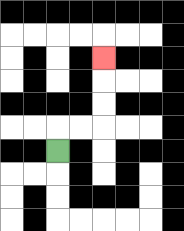{'start': '[2, 6]', 'end': '[4, 2]', 'path_directions': 'U,R,R,U,U,U', 'path_coordinates': '[[2, 6], [2, 5], [3, 5], [4, 5], [4, 4], [4, 3], [4, 2]]'}